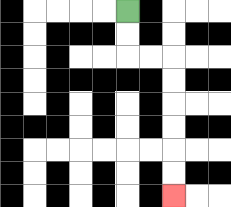{'start': '[5, 0]', 'end': '[7, 8]', 'path_directions': 'D,D,R,R,D,D,D,D,D,D', 'path_coordinates': '[[5, 0], [5, 1], [5, 2], [6, 2], [7, 2], [7, 3], [7, 4], [7, 5], [7, 6], [7, 7], [7, 8]]'}